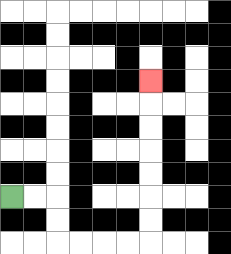{'start': '[0, 8]', 'end': '[6, 3]', 'path_directions': 'R,R,D,D,R,R,R,R,U,U,U,U,U,U,U', 'path_coordinates': '[[0, 8], [1, 8], [2, 8], [2, 9], [2, 10], [3, 10], [4, 10], [5, 10], [6, 10], [6, 9], [6, 8], [6, 7], [6, 6], [6, 5], [6, 4], [6, 3]]'}